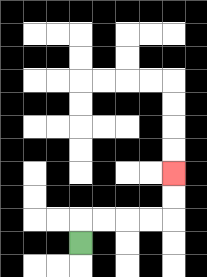{'start': '[3, 10]', 'end': '[7, 7]', 'path_directions': 'U,R,R,R,R,U,U', 'path_coordinates': '[[3, 10], [3, 9], [4, 9], [5, 9], [6, 9], [7, 9], [7, 8], [7, 7]]'}